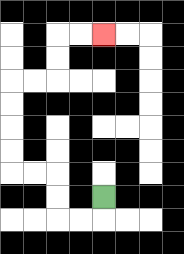{'start': '[4, 8]', 'end': '[4, 1]', 'path_directions': 'D,L,L,U,U,L,L,U,U,U,U,R,R,U,U,R,R', 'path_coordinates': '[[4, 8], [4, 9], [3, 9], [2, 9], [2, 8], [2, 7], [1, 7], [0, 7], [0, 6], [0, 5], [0, 4], [0, 3], [1, 3], [2, 3], [2, 2], [2, 1], [3, 1], [4, 1]]'}